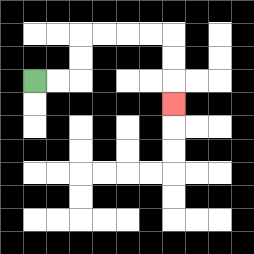{'start': '[1, 3]', 'end': '[7, 4]', 'path_directions': 'R,R,U,U,R,R,R,R,D,D,D', 'path_coordinates': '[[1, 3], [2, 3], [3, 3], [3, 2], [3, 1], [4, 1], [5, 1], [6, 1], [7, 1], [7, 2], [7, 3], [7, 4]]'}